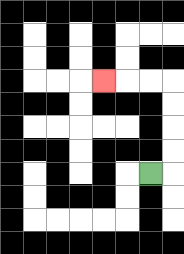{'start': '[6, 7]', 'end': '[4, 3]', 'path_directions': 'R,U,U,U,U,L,L,L', 'path_coordinates': '[[6, 7], [7, 7], [7, 6], [7, 5], [7, 4], [7, 3], [6, 3], [5, 3], [4, 3]]'}